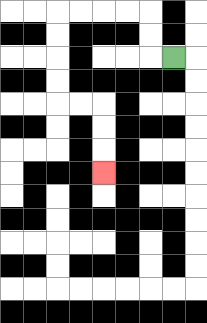{'start': '[7, 2]', 'end': '[4, 7]', 'path_directions': 'L,U,U,L,L,L,L,D,D,D,D,R,R,D,D,D', 'path_coordinates': '[[7, 2], [6, 2], [6, 1], [6, 0], [5, 0], [4, 0], [3, 0], [2, 0], [2, 1], [2, 2], [2, 3], [2, 4], [3, 4], [4, 4], [4, 5], [4, 6], [4, 7]]'}